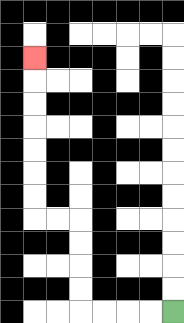{'start': '[7, 13]', 'end': '[1, 2]', 'path_directions': 'L,L,L,L,U,U,U,U,L,L,U,U,U,U,U,U,U', 'path_coordinates': '[[7, 13], [6, 13], [5, 13], [4, 13], [3, 13], [3, 12], [3, 11], [3, 10], [3, 9], [2, 9], [1, 9], [1, 8], [1, 7], [1, 6], [1, 5], [1, 4], [1, 3], [1, 2]]'}